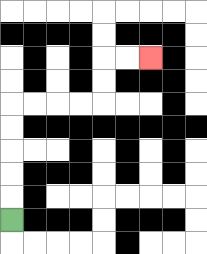{'start': '[0, 9]', 'end': '[6, 2]', 'path_directions': 'U,U,U,U,U,R,R,R,R,U,U,R,R', 'path_coordinates': '[[0, 9], [0, 8], [0, 7], [0, 6], [0, 5], [0, 4], [1, 4], [2, 4], [3, 4], [4, 4], [4, 3], [4, 2], [5, 2], [6, 2]]'}